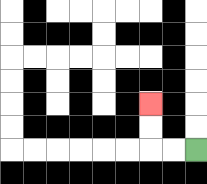{'start': '[8, 6]', 'end': '[6, 4]', 'path_directions': 'L,L,U,U', 'path_coordinates': '[[8, 6], [7, 6], [6, 6], [6, 5], [6, 4]]'}